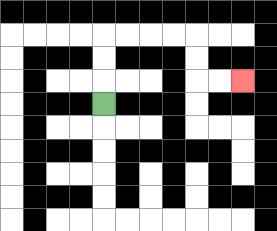{'start': '[4, 4]', 'end': '[10, 3]', 'path_directions': 'U,U,U,R,R,R,R,D,D,R,R', 'path_coordinates': '[[4, 4], [4, 3], [4, 2], [4, 1], [5, 1], [6, 1], [7, 1], [8, 1], [8, 2], [8, 3], [9, 3], [10, 3]]'}